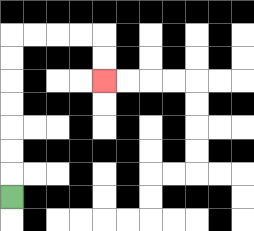{'start': '[0, 8]', 'end': '[4, 3]', 'path_directions': 'U,U,U,U,U,U,U,R,R,R,R,D,D', 'path_coordinates': '[[0, 8], [0, 7], [0, 6], [0, 5], [0, 4], [0, 3], [0, 2], [0, 1], [1, 1], [2, 1], [3, 1], [4, 1], [4, 2], [4, 3]]'}